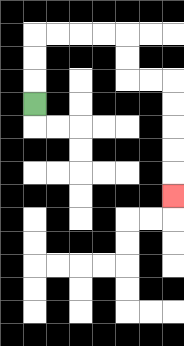{'start': '[1, 4]', 'end': '[7, 8]', 'path_directions': 'U,U,U,R,R,R,R,D,D,R,R,D,D,D,D,D', 'path_coordinates': '[[1, 4], [1, 3], [1, 2], [1, 1], [2, 1], [3, 1], [4, 1], [5, 1], [5, 2], [5, 3], [6, 3], [7, 3], [7, 4], [7, 5], [7, 6], [7, 7], [7, 8]]'}